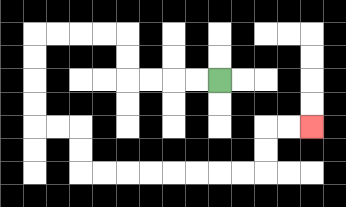{'start': '[9, 3]', 'end': '[13, 5]', 'path_directions': 'L,L,L,L,U,U,L,L,L,L,D,D,D,D,R,R,D,D,R,R,R,R,R,R,R,R,U,U,R,R', 'path_coordinates': '[[9, 3], [8, 3], [7, 3], [6, 3], [5, 3], [5, 2], [5, 1], [4, 1], [3, 1], [2, 1], [1, 1], [1, 2], [1, 3], [1, 4], [1, 5], [2, 5], [3, 5], [3, 6], [3, 7], [4, 7], [5, 7], [6, 7], [7, 7], [8, 7], [9, 7], [10, 7], [11, 7], [11, 6], [11, 5], [12, 5], [13, 5]]'}